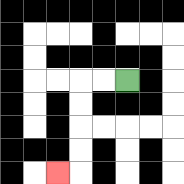{'start': '[5, 3]', 'end': '[2, 7]', 'path_directions': 'L,L,D,D,D,D,L', 'path_coordinates': '[[5, 3], [4, 3], [3, 3], [3, 4], [3, 5], [3, 6], [3, 7], [2, 7]]'}